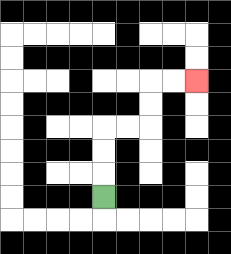{'start': '[4, 8]', 'end': '[8, 3]', 'path_directions': 'U,U,U,R,R,U,U,R,R', 'path_coordinates': '[[4, 8], [4, 7], [4, 6], [4, 5], [5, 5], [6, 5], [6, 4], [6, 3], [7, 3], [8, 3]]'}